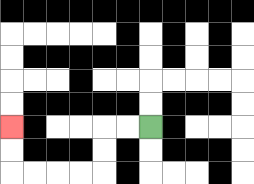{'start': '[6, 5]', 'end': '[0, 5]', 'path_directions': 'L,L,D,D,L,L,L,L,U,U', 'path_coordinates': '[[6, 5], [5, 5], [4, 5], [4, 6], [4, 7], [3, 7], [2, 7], [1, 7], [0, 7], [0, 6], [0, 5]]'}